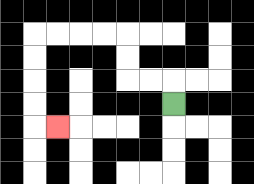{'start': '[7, 4]', 'end': '[2, 5]', 'path_directions': 'U,L,L,U,U,L,L,L,L,D,D,D,D,R', 'path_coordinates': '[[7, 4], [7, 3], [6, 3], [5, 3], [5, 2], [5, 1], [4, 1], [3, 1], [2, 1], [1, 1], [1, 2], [1, 3], [1, 4], [1, 5], [2, 5]]'}